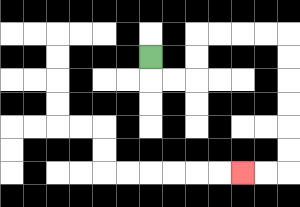{'start': '[6, 2]', 'end': '[10, 7]', 'path_directions': 'D,R,R,U,U,R,R,R,R,D,D,D,D,D,D,L,L', 'path_coordinates': '[[6, 2], [6, 3], [7, 3], [8, 3], [8, 2], [8, 1], [9, 1], [10, 1], [11, 1], [12, 1], [12, 2], [12, 3], [12, 4], [12, 5], [12, 6], [12, 7], [11, 7], [10, 7]]'}